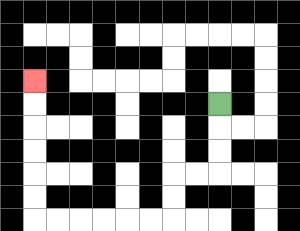{'start': '[9, 4]', 'end': '[1, 3]', 'path_directions': 'D,D,D,L,L,D,D,L,L,L,L,L,L,U,U,U,U,U,U', 'path_coordinates': '[[9, 4], [9, 5], [9, 6], [9, 7], [8, 7], [7, 7], [7, 8], [7, 9], [6, 9], [5, 9], [4, 9], [3, 9], [2, 9], [1, 9], [1, 8], [1, 7], [1, 6], [1, 5], [1, 4], [1, 3]]'}